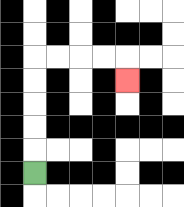{'start': '[1, 7]', 'end': '[5, 3]', 'path_directions': 'U,U,U,U,U,R,R,R,R,D', 'path_coordinates': '[[1, 7], [1, 6], [1, 5], [1, 4], [1, 3], [1, 2], [2, 2], [3, 2], [4, 2], [5, 2], [5, 3]]'}